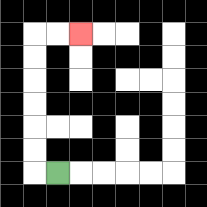{'start': '[2, 7]', 'end': '[3, 1]', 'path_directions': 'L,U,U,U,U,U,U,R,R', 'path_coordinates': '[[2, 7], [1, 7], [1, 6], [1, 5], [1, 4], [1, 3], [1, 2], [1, 1], [2, 1], [3, 1]]'}